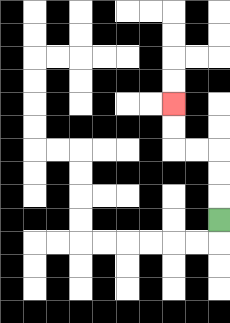{'start': '[9, 9]', 'end': '[7, 4]', 'path_directions': 'U,U,U,L,L,U,U', 'path_coordinates': '[[9, 9], [9, 8], [9, 7], [9, 6], [8, 6], [7, 6], [7, 5], [7, 4]]'}